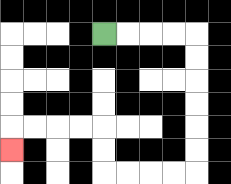{'start': '[4, 1]', 'end': '[0, 6]', 'path_directions': 'R,R,R,R,D,D,D,D,D,D,L,L,L,L,U,U,L,L,L,L,D', 'path_coordinates': '[[4, 1], [5, 1], [6, 1], [7, 1], [8, 1], [8, 2], [8, 3], [8, 4], [8, 5], [8, 6], [8, 7], [7, 7], [6, 7], [5, 7], [4, 7], [4, 6], [4, 5], [3, 5], [2, 5], [1, 5], [0, 5], [0, 6]]'}